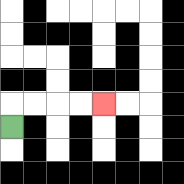{'start': '[0, 5]', 'end': '[4, 4]', 'path_directions': 'U,R,R,R,R', 'path_coordinates': '[[0, 5], [0, 4], [1, 4], [2, 4], [3, 4], [4, 4]]'}